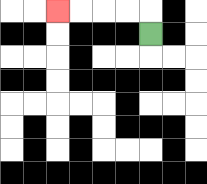{'start': '[6, 1]', 'end': '[2, 0]', 'path_directions': 'U,L,L,L,L', 'path_coordinates': '[[6, 1], [6, 0], [5, 0], [4, 0], [3, 0], [2, 0]]'}